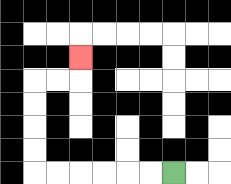{'start': '[7, 7]', 'end': '[3, 2]', 'path_directions': 'L,L,L,L,L,L,U,U,U,U,R,R,U', 'path_coordinates': '[[7, 7], [6, 7], [5, 7], [4, 7], [3, 7], [2, 7], [1, 7], [1, 6], [1, 5], [1, 4], [1, 3], [2, 3], [3, 3], [3, 2]]'}